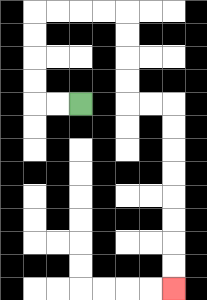{'start': '[3, 4]', 'end': '[7, 12]', 'path_directions': 'L,L,U,U,U,U,R,R,R,R,D,D,D,D,R,R,D,D,D,D,D,D,D,D', 'path_coordinates': '[[3, 4], [2, 4], [1, 4], [1, 3], [1, 2], [1, 1], [1, 0], [2, 0], [3, 0], [4, 0], [5, 0], [5, 1], [5, 2], [5, 3], [5, 4], [6, 4], [7, 4], [7, 5], [7, 6], [7, 7], [7, 8], [7, 9], [7, 10], [7, 11], [7, 12]]'}